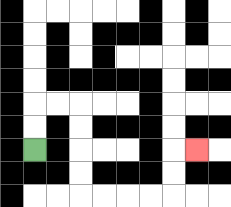{'start': '[1, 6]', 'end': '[8, 6]', 'path_directions': 'U,U,R,R,D,D,D,D,R,R,R,R,U,U,R', 'path_coordinates': '[[1, 6], [1, 5], [1, 4], [2, 4], [3, 4], [3, 5], [3, 6], [3, 7], [3, 8], [4, 8], [5, 8], [6, 8], [7, 8], [7, 7], [7, 6], [8, 6]]'}